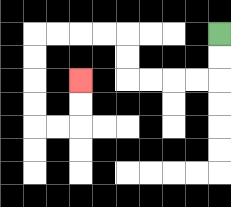{'start': '[9, 1]', 'end': '[3, 3]', 'path_directions': 'D,D,L,L,L,L,U,U,L,L,L,L,D,D,D,D,R,R,U,U', 'path_coordinates': '[[9, 1], [9, 2], [9, 3], [8, 3], [7, 3], [6, 3], [5, 3], [5, 2], [5, 1], [4, 1], [3, 1], [2, 1], [1, 1], [1, 2], [1, 3], [1, 4], [1, 5], [2, 5], [3, 5], [3, 4], [3, 3]]'}